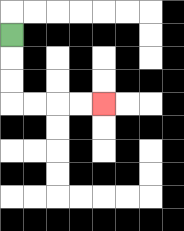{'start': '[0, 1]', 'end': '[4, 4]', 'path_directions': 'D,D,D,R,R,R,R', 'path_coordinates': '[[0, 1], [0, 2], [0, 3], [0, 4], [1, 4], [2, 4], [3, 4], [4, 4]]'}